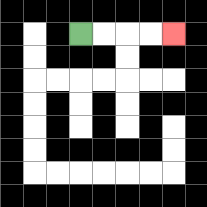{'start': '[3, 1]', 'end': '[7, 1]', 'path_directions': 'R,R,R,R', 'path_coordinates': '[[3, 1], [4, 1], [5, 1], [6, 1], [7, 1]]'}